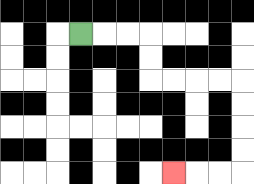{'start': '[3, 1]', 'end': '[7, 7]', 'path_directions': 'R,R,R,D,D,R,R,R,R,D,D,D,D,L,L,L', 'path_coordinates': '[[3, 1], [4, 1], [5, 1], [6, 1], [6, 2], [6, 3], [7, 3], [8, 3], [9, 3], [10, 3], [10, 4], [10, 5], [10, 6], [10, 7], [9, 7], [8, 7], [7, 7]]'}